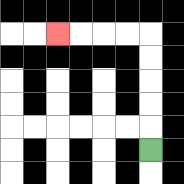{'start': '[6, 6]', 'end': '[2, 1]', 'path_directions': 'U,U,U,U,U,L,L,L,L', 'path_coordinates': '[[6, 6], [6, 5], [6, 4], [6, 3], [6, 2], [6, 1], [5, 1], [4, 1], [3, 1], [2, 1]]'}